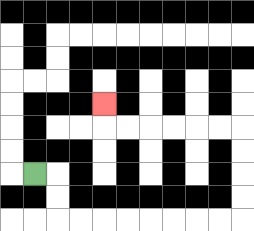{'start': '[1, 7]', 'end': '[4, 4]', 'path_directions': 'R,D,D,R,R,R,R,R,R,R,R,U,U,U,U,L,L,L,L,L,L,U', 'path_coordinates': '[[1, 7], [2, 7], [2, 8], [2, 9], [3, 9], [4, 9], [5, 9], [6, 9], [7, 9], [8, 9], [9, 9], [10, 9], [10, 8], [10, 7], [10, 6], [10, 5], [9, 5], [8, 5], [7, 5], [6, 5], [5, 5], [4, 5], [4, 4]]'}